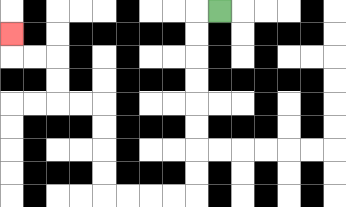{'start': '[9, 0]', 'end': '[0, 1]', 'path_directions': 'L,D,D,D,D,D,D,D,D,L,L,L,L,U,U,U,U,L,L,U,U,L,L,U', 'path_coordinates': '[[9, 0], [8, 0], [8, 1], [8, 2], [8, 3], [8, 4], [8, 5], [8, 6], [8, 7], [8, 8], [7, 8], [6, 8], [5, 8], [4, 8], [4, 7], [4, 6], [4, 5], [4, 4], [3, 4], [2, 4], [2, 3], [2, 2], [1, 2], [0, 2], [0, 1]]'}